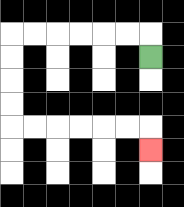{'start': '[6, 2]', 'end': '[6, 6]', 'path_directions': 'U,L,L,L,L,L,L,D,D,D,D,R,R,R,R,R,R,D', 'path_coordinates': '[[6, 2], [6, 1], [5, 1], [4, 1], [3, 1], [2, 1], [1, 1], [0, 1], [0, 2], [0, 3], [0, 4], [0, 5], [1, 5], [2, 5], [3, 5], [4, 5], [5, 5], [6, 5], [6, 6]]'}